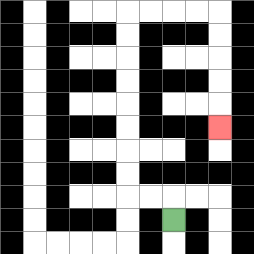{'start': '[7, 9]', 'end': '[9, 5]', 'path_directions': 'U,L,L,U,U,U,U,U,U,U,U,R,R,R,R,D,D,D,D,D', 'path_coordinates': '[[7, 9], [7, 8], [6, 8], [5, 8], [5, 7], [5, 6], [5, 5], [5, 4], [5, 3], [5, 2], [5, 1], [5, 0], [6, 0], [7, 0], [8, 0], [9, 0], [9, 1], [9, 2], [9, 3], [9, 4], [9, 5]]'}